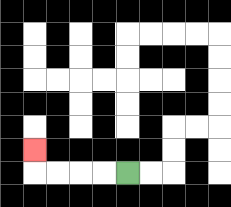{'start': '[5, 7]', 'end': '[1, 6]', 'path_directions': 'L,L,L,L,U', 'path_coordinates': '[[5, 7], [4, 7], [3, 7], [2, 7], [1, 7], [1, 6]]'}